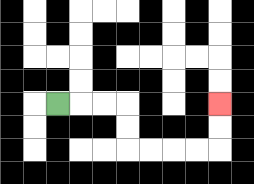{'start': '[2, 4]', 'end': '[9, 4]', 'path_directions': 'R,R,R,D,D,R,R,R,R,U,U', 'path_coordinates': '[[2, 4], [3, 4], [4, 4], [5, 4], [5, 5], [5, 6], [6, 6], [7, 6], [8, 6], [9, 6], [9, 5], [9, 4]]'}